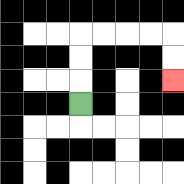{'start': '[3, 4]', 'end': '[7, 3]', 'path_directions': 'U,U,U,R,R,R,R,D,D', 'path_coordinates': '[[3, 4], [3, 3], [3, 2], [3, 1], [4, 1], [5, 1], [6, 1], [7, 1], [7, 2], [7, 3]]'}